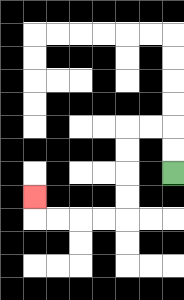{'start': '[7, 7]', 'end': '[1, 8]', 'path_directions': 'U,U,L,L,D,D,D,D,L,L,L,L,U', 'path_coordinates': '[[7, 7], [7, 6], [7, 5], [6, 5], [5, 5], [5, 6], [5, 7], [5, 8], [5, 9], [4, 9], [3, 9], [2, 9], [1, 9], [1, 8]]'}